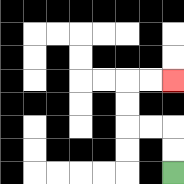{'start': '[7, 7]', 'end': '[7, 3]', 'path_directions': 'U,U,L,L,U,U,R,R', 'path_coordinates': '[[7, 7], [7, 6], [7, 5], [6, 5], [5, 5], [5, 4], [5, 3], [6, 3], [7, 3]]'}